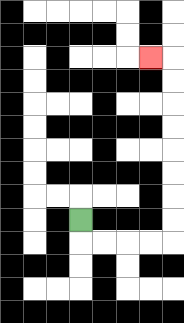{'start': '[3, 9]', 'end': '[6, 2]', 'path_directions': 'D,R,R,R,R,U,U,U,U,U,U,U,U,L', 'path_coordinates': '[[3, 9], [3, 10], [4, 10], [5, 10], [6, 10], [7, 10], [7, 9], [7, 8], [7, 7], [7, 6], [7, 5], [7, 4], [7, 3], [7, 2], [6, 2]]'}